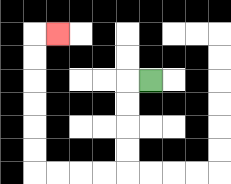{'start': '[6, 3]', 'end': '[2, 1]', 'path_directions': 'L,D,D,D,D,L,L,L,L,U,U,U,U,U,U,R', 'path_coordinates': '[[6, 3], [5, 3], [5, 4], [5, 5], [5, 6], [5, 7], [4, 7], [3, 7], [2, 7], [1, 7], [1, 6], [1, 5], [1, 4], [1, 3], [1, 2], [1, 1], [2, 1]]'}